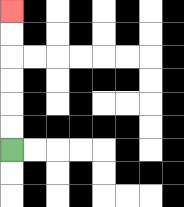{'start': '[0, 6]', 'end': '[0, 0]', 'path_directions': 'U,U,U,U,U,U', 'path_coordinates': '[[0, 6], [0, 5], [0, 4], [0, 3], [0, 2], [0, 1], [0, 0]]'}